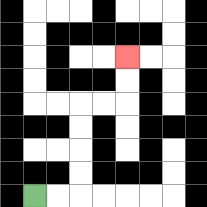{'start': '[1, 8]', 'end': '[5, 2]', 'path_directions': 'R,R,U,U,U,U,R,R,U,U', 'path_coordinates': '[[1, 8], [2, 8], [3, 8], [3, 7], [3, 6], [3, 5], [3, 4], [4, 4], [5, 4], [5, 3], [5, 2]]'}